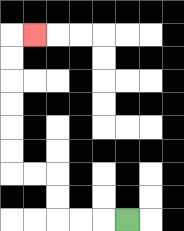{'start': '[5, 9]', 'end': '[1, 1]', 'path_directions': 'L,L,L,U,U,L,L,U,U,U,U,U,U,R', 'path_coordinates': '[[5, 9], [4, 9], [3, 9], [2, 9], [2, 8], [2, 7], [1, 7], [0, 7], [0, 6], [0, 5], [0, 4], [0, 3], [0, 2], [0, 1], [1, 1]]'}